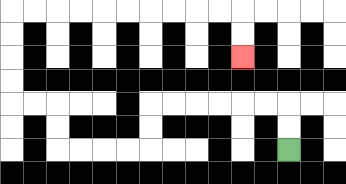{'start': '[12, 6]', 'end': '[10, 2]', 'path_directions': 'U,U,L,L,L,L,L,L,D,D,L,L,L,L,U,U,L,L,U,U,U,U,R,R,R,R,R,R,R,R,R,R,D,D', 'path_coordinates': '[[12, 6], [12, 5], [12, 4], [11, 4], [10, 4], [9, 4], [8, 4], [7, 4], [6, 4], [6, 5], [6, 6], [5, 6], [4, 6], [3, 6], [2, 6], [2, 5], [2, 4], [1, 4], [0, 4], [0, 3], [0, 2], [0, 1], [0, 0], [1, 0], [2, 0], [3, 0], [4, 0], [5, 0], [6, 0], [7, 0], [8, 0], [9, 0], [10, 0], [10, 1], [10, 2]]'}